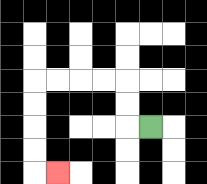{'start': '[6, 5]', 'end': '[2, 7]', 'path_directions': 'L,U,U,L,L,L,L,D,D,D,D,R', 'path_coordinates': '[[6, 5], [5, 5], [5, 4], [5, 3], [4, 3], [3, 3], [2, 3], [1, 3], [1, 4], [1, 5], [1, 6], [1, 7], [2, 7]]'}